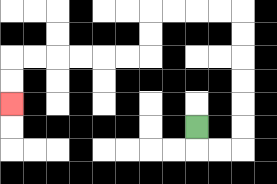{'start': '[8, 5]', 'end': '[0, 4]', 'path_directions': 'D,R,R,U,U,U,U,U,U,L,L,L,L,D,D,L,L,L,L,L,L,D,D', 'path_coordinates': '[[8, 5], [8, 6], [9, 6], [10, 6], [10, 5], [10, 4], [10, 3], [10, 2], [10, 1], [10, 0], [9, 0], [8, 0], [7, 0], [6, 0], [6, 1], [6, 2], [5, 2], [4, 2], [3, 2], [2, 2], [1, 2], [0, 2], [0, 3], [0, 4]]'}